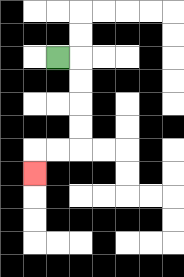{'start': '[2, 2]', 'end': '[1, 7]', 'path_directions': 'R,D,D,D,D,L,L,D', 'path_coordinates': '[[2, 2], [3, 2], [3, 3], [3, 4], [3, 5], [3, 6], [2, 6], [1, 6], [1, 7]]'}